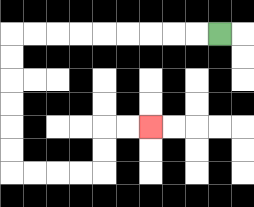{'start': '[9, 1]', 'end': '[6, 5]', 'path_directions': 'L,L,L,L,L,L,L,L,L,D,D,D,D,D,D,R,R,R,R,U,U,R,R', 'path_coordinates': '[[9, 1], [8, 1], [7, 1], [6, 1], [5, 1], [4, 1], [3, 1], [2, 1], [1, 1], [0, 1], [0, 2], [0, 3], [0, 4], [0, 5], [0, 6], [0, 7], [1, 7], [2, 7], [3, 7], [4, 7], [4, 6], [4, 5], [5, 5], [6, 5]]'}